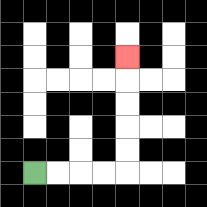{'start': '[1, 7]', 'end': '[5, 2]', 'path_directions': 'R,R,R,R,U,U,U,U,U', 'path_coordinates': '[[1, 7], [2, 7], [3, 7], [4, 7], [5, 7], [5, 6], [5, 5], [5, 4], [5, 3], [5, 2]]'}